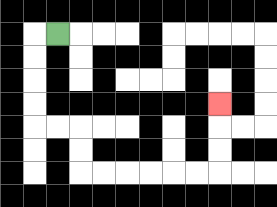{'start': '[2, 1]', 'end': '[9, 4]', 'path_directions': 'L,D,D,D,D,R,R,D,D,R,R,R,R,R,R,U,U,U', 'path_coordinates': '[[2, 1], [1, 1], [1, 2], [1, 3], [1, 4], [1, 5], [2, 5], [3, 5], [3, 6], [3, 7], [4, 7], [5, 7], [6, 7], [7, 7], [8, 7], [9, 7], [9, 6], [9, 5], [9, 4]]'}